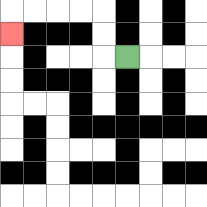{'start': '[5, 2]', 'end': '[0, 1]', 'path_directions': 'L,U,U,L,L,L,L,D', 'path_coordinates': '[[5, 2], [4, 2], [4, 1], [4, 0], [3, 0], [2, 0], [1, 0], [0, 0], [0, 1]]'}